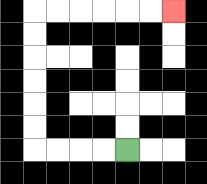{'start': '[5, 6]', 'end': '[7, 0]', 'path_directions': 'L,L,L,L,U,U,U,U,U,U,R,R,R,R,R,R', 'path_coordinates': '[[5, 6], [4, 6], [3, 6], [2, 6], [1, 6], [1, 5], [1, 4], [1, 3], [1, 2], [1, 1], [1, 0], [2, 0], [3, 0], [4, 0], [5, 0], [6, 0], [7, 0]]'}